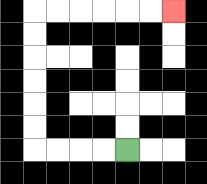{'start': '[5, 6]', 'end': '[7, 0]', 'path_directions': 'L,L,L,L,U,U,U,U,U,U,R,R,R,R,R,R', 'path_coordinates': '[[5, 6], [4, 6], [3, 6], [2, 6], [1, 6], [1, 5], [1, 4], [1, 3], [1, 2], [1, 1], [1, 0], [2, 0], [3, 0], [4, 0], [5, 0], [6, 0], [7, 0]]'}